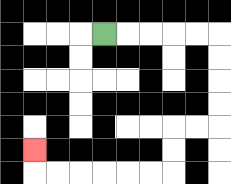{'start': '[4, 1]', 'end': '[1, 6]', 'path_directions': 'R,R,R,R,R,D,D,D,D,L,L,D,D,L,L,L,L,L,L,U', 'path_coordinates': '[[4, 1], [5, 1], [6, 1], [7, 1], [8, 1], [9, 1], [9, 2], [9, 3], [9, 4], [9, 5], [8, 5], [7, 5], [7, 6], [7, 7], [6, 7], [5, 7], [4, 7], [3, 7], [2, 7], [1, 7], [1, 6]]'}